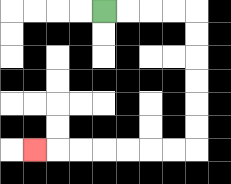{'start': '[4, 0]', 'end': '[1, 6]', 'path_directions': 'R,R,R,R,D,D,D,D,D,D,L,L,L,L,L,L,L', 'path_coordinates': '[[4, 0], [5, 0], [6, 0], [7, 0], [8, 0], [8, 1], [8, 2], [8, 3], [8, 4], [8, 5], [8, 6], [7, 6], [6, 6], [5, 6], [4, 6], [3, 6], [2, 6], [1, 6]]'}